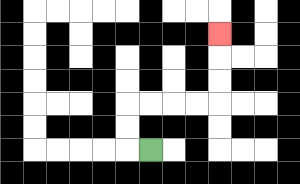{'start': '[6, 6]', 'end': '[9, 1]', 'path_directions': 'L,U,U,R,R,R,R,U,U,U', 'path_coordinates': '[[6, 6], [5, 6], [5, 5], [5, 4], [6, 4], [7, 4], [8, 4], [9, 4], [9, 3], [9, 2], [9, 1]]'}